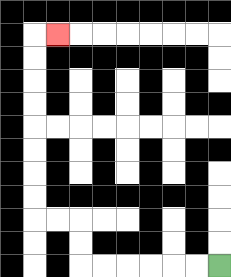{'start': '[9, 11]', 'end': '[2, 1]', 'path_directions': 'L,L,L,L,L,L,U,U,L,L,U,U,U,U,U,U,U,U,R', 'path_coordinates': '[[9, 11], [8, 11], [7, 11], [6, 11], [5, 11], [4, 11], [3, 11], [3, 10], [3, 9], [2, 9], [1, 9], [1, 8], [1, 7], [1, 6], [1, 5], [1, 4], [1, 3], [1, 2], [1, 1], [2, 1]]'}